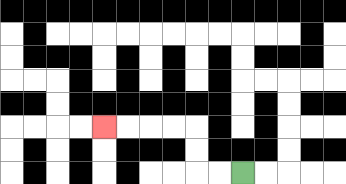{'start': '[10, 7]', 'end': '[4, 5]', 'path_directions': 'L,L,U,U,L,L,L,L', 'path_coordinates': '[[10, 7], [9, 7], [8, 7], [8, 6], [8, 5], [7, 5], [6, 5], [5, 5], [4, 5]]'}